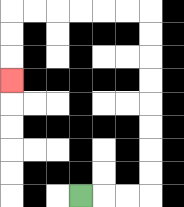{'start': '[3, 8]', 'end': '[0, 3]', 'path_directions': 'R,R,R,U,U,U,U,U,U,U,U,L,L,L,L,L,L,D,D,D', 'path_coordinates': '[[3, 8], [4, 8], [5, 8], [6, 8], [6, 7], [6, 6], [6, 5], [6, 4], [6, 3], [6, 2], [6, 1], [6, 0], [5, 0], [4, 0], [3, 0], [2, 0], [1, 0], [0, 0], [0, 1], [0, 2], [0, 3]]'}